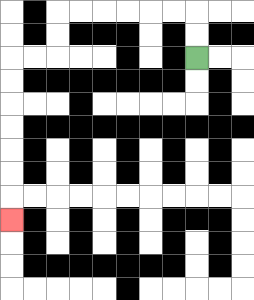{'start': '[8, 2]', 'end': '[0, 9]', 'path_directions': 'U,U,L,L,L,L,L,L,D,D,L,L,D,D,D,D,D,D,D', 'path_coordinates': '[[8, 2], [8, 1], [8, 0], [7, 0], [6, 0], [5, 0], [4, 0], [3, 0], [2, 0], [2, 1], [2, 2], [1, 2], [0, 2], [0, 3], [0, 4], [0, 5], [0, 6], [0, 7], [0, 8], [0, 9]]'}